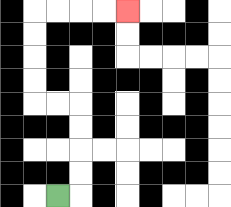{'start': '[2, 8]', 'end': '[5, 0]', 'path_directions': 'R,U,U,U,U,L,L,U,U,U,U,R,R,R,R', 'path_coordinates': '[[2, 8], [3, 8], [3, 7], [3, 6], [3, 5], [3, 4], [2, 4], [1, 4], [1, 3], [1, 2], [1, 1], [1, 0], [2, 0], [3, 0], [4, 0], [5, 0]]'}